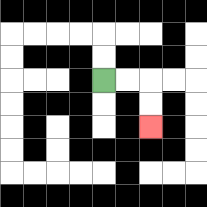{'start': '[4, 3]', 'end': '[6, 5]', 'path_directions': 'R,R,D,D', 'path_coordinates': '[[4, 3], [5, 3], [6, 3], [6, 4], [6, 5]]'}